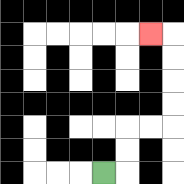{'start': '[4, 7]', 'end': '[6, 1]', 'path_directions': 'R,U,U,R,R,U,U,U,U,L', 'path_coordinates': '[[4, 7], [5, 7], [5, 6], [5, 5], [6, 5], [7, 5], [7, 4], [7, 3], [7, 2], [7, 1], [6, 1]]'}